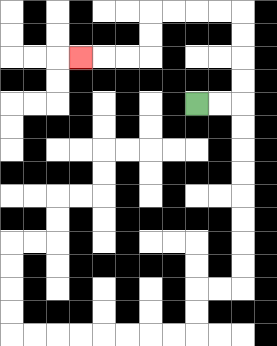{'start': '[8, 4]', 'end': '[3, 2]', 'path_directions': 'R,R,U,U,U,U,L,L,L,L,D,D,L,L,L', 'path_coordinates': '[[8, 4], [9, 4], [10, 4], [10, 3], [10, 2], [10, 1], [10, 0], [9, 0], [8, 0], [7, 0], [6, 0], [6, 1], [6, 2], [5, 2], [4, 2], [3, 2]]'}